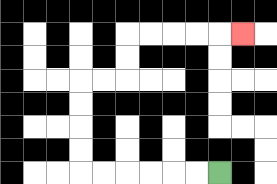{'start': '[9, 7]', 'end': '[10, 1]', 'path_directions': 'L,L,L,L,L,L,U,U,U,U,R,R,U,U,R,R,R,R,R', 'path_coordinates': '[[9, 7], [8, 7], [7, 7], [6, 7], [5, 7], [4, 7], [3, 7], [3, 6], [3, 5], [3, 4], [3, 3], [4, 3], [5, 3], [5, 2], [5, 1], [6, 1], [7, 1], [8, 1], [9, 1], [10, 1]]'}